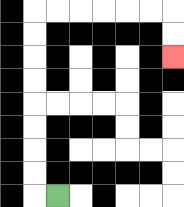{'start': '[2, 8]', 'end': '[7, 2]', 'path_directions': 'L,U,U,U,U,U,U,U,U,R,R,R,R,R,R,D,D', 'path_coordinates': '[[2, 8], [1, 8], [1, 7], [1, 6], [1, 5], [1, 4], [1, 3], [1, 2], [1, 1], [1, 0], [2, 0], [3, 0], [4, 0], [5, 0], [6, 0], [7, 0], [7, 1], [7, 2]]'}